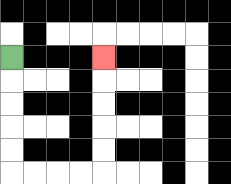{'start': '[0, 2]', 'end': '[4, 2]', 'path_directions': 'D,D,D,D,D,R,R,R,R,U,U,U,U,U', 'path_coordinates': '[[0, 2], [0, 3], [0, 4], [0, 5], [0, 6], [0, 7], [1, 7], [2, 7], [3, 7], [4, 7], [4, 6], [4, 5], [4, 4], [4, 3], [4, 2]]'}